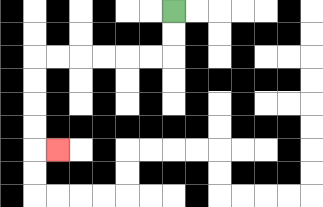{'start': '[7, 0]', 'end': '[2, 6]', 'path_directions': 'D,D,L,L,L,L,L,L,D,D,D,D,R', 'path_coordinates': '[[7, 0], [7, 1], [7, 2], [6, 2], [5, 2], [4, 2], [3, 2], [2, 2], [1, 2], [1, 3], [1, 4], [1, 5], [1, 6], [2, 6]]'}